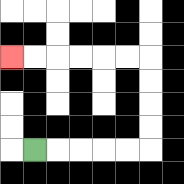{'start': '[1, 6]', 'end': '[0, 2]', 'path_directions': 'R,R,R,R,R,U,U,U,U,L,L,L,L,L,L', 'path_coordinates': '[[1, 6], [2, 6], [3, 6], [4, 6], [5, 6], [6, 6], [6, 5], [6, 4], [6, 3], [6, 2], [5, 2], [4, 2], [3, 2], [2, 2], [1, 2], [0, 2]]'}